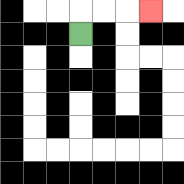{'start': '[3, 1]', 'end': '[6, 0]', 'path_directions': 'U,R,R,R', 'path_coordinates': '[[3, 1], [3, 0], [4, 0], [5, 0], [6, 0]]'}